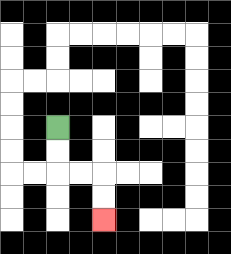{'start': '[2, 5]', 'end': '[4, 9]', 'path_directions': 'D,D,R,R,D,D', 'path_coordinates': '[[2, 5], [2, 6], [2, 7], [3, 7], [4, 7], [4, 8], [4, 9]]'}